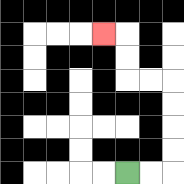{'start': '[5, 7]', 'end': '[4, 1]', 'path_directions': 'R,R,U,U,U,U,L,L,U,U,L', 'path_coordinates': '[[5, 7], [6, 7], [7, 7], [7, 6], [7, 5], [7, 4], [7, 3], [6, 3], [5, 3], [5, 2], [5, 1], [4, 1]]'}